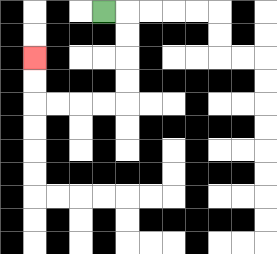{'start': '[4, 0]', 'end': '[1, 2]', 'path_directions': 'R,D,D,D,D,L,L,L,L,U,U', 'path_coordinates': '[[4, 0], [5, 0], [5, 1], [5, 2], [5, 3], [5, 4], [4, 4], [3, 4], [2, 4], [1, 4], [1, 3], [1, 2]]'}